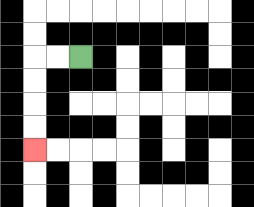{'start': '[3, 2]', 'end': '[1, 6]', 'path_directions': 'L,L,D,D,D,D', 'path_coordinates': '[[3, 2], [2, 2], [1, 2], [1, 3], [1, 4], [1, 5], [1, 6]]'}